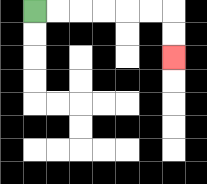{'start': '[1, 0]', 'end': '[7, 2]', 'path_directions': 'R,R,R,R,R,R,D,D', 'path_coordinates': '[[1, 0], [2, 0], [3, 0], [4, 0], [5, 0], [6, 0], [7, 0], [7, 1], [7, 2]]'}